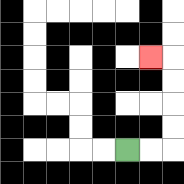{'start': '[5, 6]', 'end': '[6, 2]', 'path_directions': 'R,R,U,U,U,U,L', 'path_coordinates': '[[5, 6], [6, 6], [7, 6], [7, 5], [7, 4], [7, 3], [7, 2], [6, 2]]'}